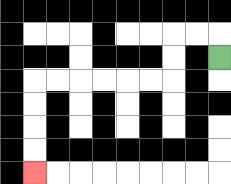{'start': '[9, 2]', 'end': '[1, 7]', 'path_directions': 'U,L,L,D,D,L,L,L,L,L,L,D,D,D,D', 'path_coordinates': '[[9, 2], [9, 1], [8, 1], [7, 1], [7, 2], [7, 3], [6, 3], [5, 3], [4, 3], [3, 3], [2, 3], [1, 3], [1, 4], [1, 5], [1, 6], [1, 7]]'}